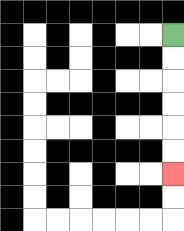{'start': '[7, 1]', 'end': '[7, 7]', 'path_directions': 'D,D,D,D,D,D', 'path_coordinates': '[[7, 1], [7, 2], [7, 3], [7, 4], [7, 5], [7, 6], [7, 7]]'}